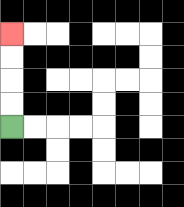{'start': '[0, 5]', 'end': '[0, 1]', 'path_directions': 'U,U,U,U', 'path_coordinates': '[[0, 5], [0, 4], [0, 3], [0, 2], [0, 1]]'}